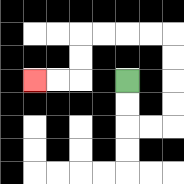{'start': '[5, 3]', 'end': '[1, 3]', 'path_directions': 'D,D,R,R,U,U,U,U,L,L,L,L,D,D,L,L', 'path_coordinates': '[[5, 3], [5, 4], [5, 5], [6, 5], [7, 5], [7, 4], [7, 3], [7, 2], [7, 1], [6, 1], [5, 1], [4, 1], [3, 1], [3, 2], [3, 3], [2, 3], [1, 3]]'}